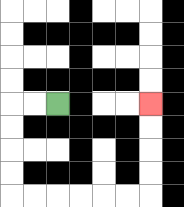{'start': '[2, 4]', 'end': '[6, 4]', 'path_directions': 'L,L,D,D,D,D,R,R,R,R,R,R,U,U,U,U', 'path_coordinates': '[[2, 4], [1, 4], [0, 4], [0, 5], [0, 6], [0, 7], [0, 8], [1, 8], [2, 8], [3, 8], [4, 8], [5, 8], [6, 8], [6, 7], [6, 6], [6, 5], [6, 4]]'}